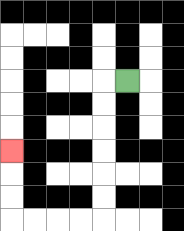{'start': '[5, 3]', 'end': '[0, 6]', 'path_directions': 'L,D,D,D,D,D,D,L,L,L,L,U,U,U', 'path_coordinates': '[[5, 3], [4, 3], [4, 4], [4, 5], [4, 6], [4, 7], [4, 8], [4, 9], [3, 9], [2, 9], [1, 9], [0, 9], [0, 8], [0, 7], [0, 6]]'}